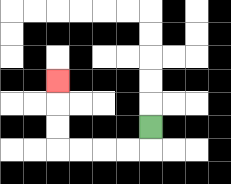{'start': '[6, 5]', 'end': '[2, 3]', 'path_directions': 'D,L,L,L,L,U,U,U', 'path_coordinates': '[[6, 5], [6, 6], [5, 6], [4, 6], [3, 6], [2, 6], [2, 5], [2, 4], [2, 3]]'}